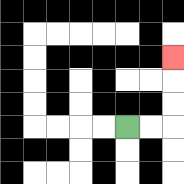{'start': '[5, 5]', 'end': '[7, 2]', 'path_directions': 'R,R,U,U,U', 'path_coordinates': '[[5, 5], [6, 5], [7, 5], [7, 4], [7, 3], [7, 2]]'}